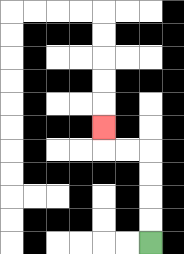{'start': '[6, 10]', 'end': '[4, 5]', 'path_directions': 'U,U,U,U,L,L,U', 'path_coordinates': '[[6, 10], [6, 9], [6, 8], [6, 7], [6, 6], [5, 6], [4, 6], [4, 5]]'}